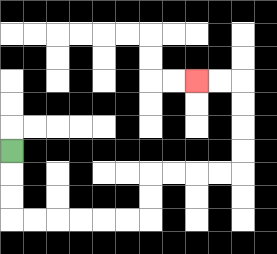{'start': '[0, 6]', 'end': '[8, 3]', 'path_directions': 'D,D,D,R,R,R,R,R,R,U,U,R,R,R,R,U,U,U,U,L,L', 'path_coordinates': '[[0, 6], [0, 7], [0, 8], [0, 9], [1, 9], [2, 9], [3, 9], [4, 9], [5, 9], [6, 9], [6, 8], [6, 7], [7, 7], [8, 7], [9, 7], [10, 7], [10, 6], [10, 5], [10, 4], [10, 3], [9, 3], [8, 3]]'}